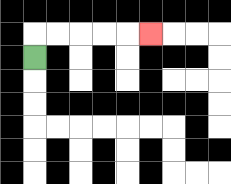{'start': '[1, 2]', 'end': '[6, 1]', 'path_directions': 'U,R,R,R,R,R', 'path_coordinates': '[[1, 2], [1, 1], [2, 1], [3, 1], [4, 1], [5, 1], [6, 1]]'}